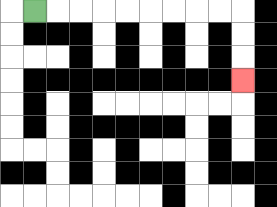{'start': '[1, 0]', 'end': '[10, 3]', 'path_directions': 'R,R,R,R,R,R,R,R,R,D,D,D', 'path_coordinates': '[[1, 0], [2, 0], [3, 0], [4, 0], [5, 0], [6, 0], [7, 0], [8, 0], [9, 0], [10, 0], [10, 1], [10, 2], [10, 3]]'}